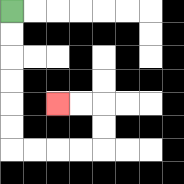{'start': '[0, 0]', 'end': '[2, 4]', 'path_directions': 'D,D,D,D,D,D,R,R,R,R,U,U,L,L', 'path_coordinates': '[[0, 0], [0, 1], [0, 2], [0, 3], [0, 4], [0, 5], [0, 6], [1, 6], [2, 6], [3, 6], [4, 6], [4, 5], [4, 4], [3, 4], [2, 4]]'}